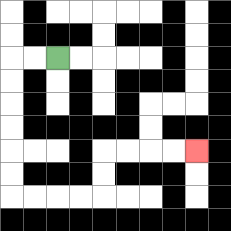{'start': '[2, 2]', 'end': '[8, 6]', 'path_directions': 'L,L,D,D,D,D,D,D,R,R,R,R,U,U,R,R,R,R', 'path_coordinates': '[[2, 2], [1, 2], [0, 2], [0, 3], [0, 4], [0, 5], [0, 6], [0, 7], [0, 8], [1, 8], [2, 8], [3, 8], [4, 8], [4, 7], [4, 6], [5, 6], [6, 6], [7, 6], [8, 6]]'}